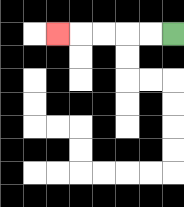{'start': '[7, 1]', 'end': '[2, 1]', 'path_directions': 'L,L,L,L,L', 'path_coordinates': '[[7, 1], [6, 1], [5, 1], [4, 1], [3, 1], [2, 1]]'}